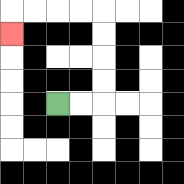{'start': '[2, 4]', 'end': '[0, 1]', 'path_directions': 'R,R,U,U,U,U,L,L,L,L,D', 'path_coordinates': '[[2, 4], [3, 4], [4, 4], [4, 3], [4, 2], [4, 1], [4, 0], [3, 0], [2, 0], [1, 0], [0, 0], [0, 1]]'}